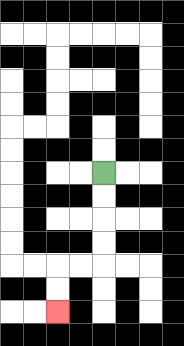{'start': '[4, 7]', 'end': '[2, 13]', 'path_directions': 'D,D,D,D,L,L,D,D', 'path_coordinates': '[[4, 7], [4, 8], [4, 9], [4, 10], [4, 11], [3, 11], [2, 11], [2, 12], [2, 13]]'}